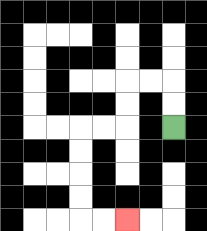{'start': '[7, 5]', 'end': '[5, 9]', 'path_directions': 'U,U,L,L,D,D,L,L,D,D,D,D,R,R', 'path_coordinates': '[[7, 5], [7, 4], [7, 3], [6, 3], [5, 3], [5, 4], [5, 5], [4, 5], [3, 5], [3, 6], [3, 7], [3, 8], [3, 9], [4, 9], [5, 9]]'}